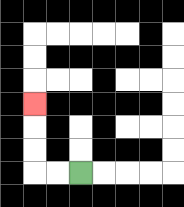{'start': '[3, 7]', 'end': '[1, 4]', 'path_directions': 'L,L,U,U,U', 'path_coordinates': '[[3, 7], [2, 7], [1, 7], [1, 6], [1, 5], [1, 4]]'}